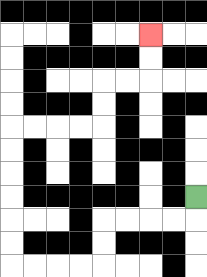{'start': '[8, 8]', 'end': '[6, 1]', 'path_directions': 'D,L,L,L,L,D,D,L,L,L,L,U,U,U,U,U,U,R,R,R,R,U,U,R,R,U,U', 'path_coordinates': '[[8, 8], [8, 9], [7, 9], [6, 9], [5, 9], [4, 9], [4, 10], [4, 11], [3, 11], [2, 11], [1, 11], [0, 11], [0, 10], [0, 9], [0, 8], [0, 7], [0, 6], [0, 5], [1, 5], [2, 5], [3, 5], [4, 5], [4, 4], [4, 3], [5, 3], [6, 3], [6, 2], [6, 1]]'}